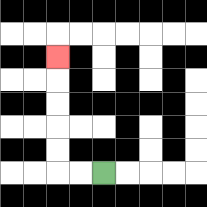{'start': '[4, 7]', 'end': '[2, 2]', 'path_directions': 'L,L,U,U,U,U,U', 'path_coordinates': '[[4, 7], [3, 7], [2, 7], [2, 6], [2, 5], [2, 4], [2, 3], [2, 2]]'}